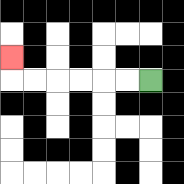{'start': '[6, 3]', 'end': '[0, 2]', 'path_directions': 'L,L,L,L,L,L,U', 'path_coordinates': '[[6, 3], [5, 3], [4, 3], [3, 3], [2, 3], [1, 3], [0, 3], [0, 2]]'}